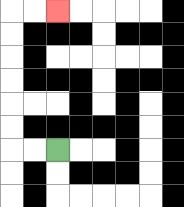{'start': '[2, 6]', 'end': '[2, 0]', 'path_directions': 'L,L,U,U,U,U,U,U,R,R', 'path_coordinates': '[[2, 6], [1, 6], [0, 6], [0, 5], [0, 4], [0, 3], [0, 2], [0, 1], [0, 0], [1, 0], [2, 0]]'}